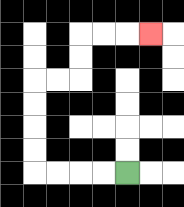{'start': '[5, 7]', 'end': '[6, 1]', 'path_directions': 'L,L,L,L,U,U,U,U,R,R,U,U,R,R,R', 'path_coordinates': '[[5, 7], [4, 7], [3, 7], [2, 7], [1, 7], [1, 6], [1, 5], [1, 4], [1, 3], [2, 3], [3, 3], [3, 2], [3, 1], [4, 1], [5, 1], [6, 1]]'}